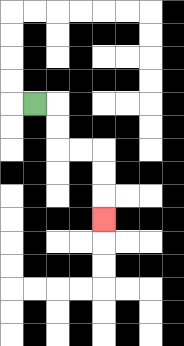{'start': '[1, 4]', 'end': '[4, 9]', 'path_directions': 'R,D,D,R,R,D,D,D', 'path_coordinates': '[[1, 4], [2, 4], [2, 5], [2, 6], [3, 6], [4, 6], [4, 7], [4, 8], [4, 9]]'}